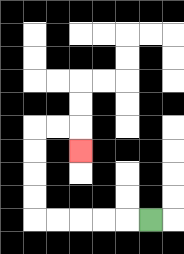{'start': '[6, 9]', 'end': '[3, 6]', 'path_directions': 'L,L,L,L,L,U,U,U,U,R,R,D', 'path_coordinates': '[[6, 9], [5, 9], [4, 9], [3, 9], [2, 9], [1, 9], [1, 8], [1, 7], [1, 6], [1, 5], [2, 5], [3, 5], [3, 6]]'}